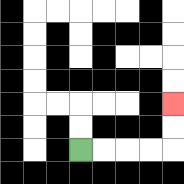{'start': '[3, 6]', 'end': '[7, 4]', 'path_directions': 'R,R,R,R,U,U', 'path_coordinates': '[[3, 6], [4, 6], [5, 6], [6, 6], [7, 6], [7, 5], [7, 4]]'}